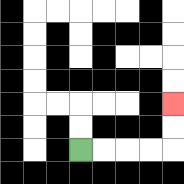{'start': '[3, 6]', 'end': '[7, 4]', 'path_directions': 'R,R,R,R,U,U', 'path_coordinates': '[[3, 6], [4, 6], [5, 6], [6, 6], [7, 6], [7, 5], [7, 4]]'}